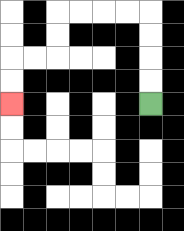{'start': '[6, 4]', 'end': '[0, 4]', 'path_directions': 'U,U,U,U,L,L,L,L,D,D,L,L,D,D', 'path_coordinates': '[[6, 4], [6, 3], [6, 2], [6, 1], [6, 0], [5, 0], [4, 0], [3, 0], [2, 0], [2, 1], [2, 2], [1, 2], [0, 2], [0, 3], [0, 4]]'}